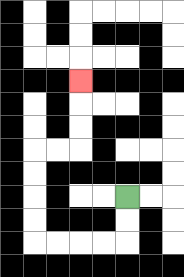{'start': '[5, 8]', 'end': '[3, 3]', 'path_directions': 'D,D,L,L,L,L,U,U,U,U,R,R,U,U,U', 'path_coordinates': '[[5, 8], [5, 9], [5, 10], [4, 10], [3, 10], [2, 10], [1, 10], [1, 9], [1, 8], [1, 7], [1, 6], [2, 6], [3, 6], [3, 5], [3, 4], [3, 3]]'}